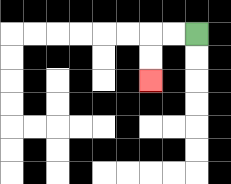{'start': '[8, 1]', 'end': '[6, 3]', 'path_directions': 'L,L,D,D', 'path_coordinates': '[[8, 1], [7, 1], [6, 1], [6, 2], [6, 3]]'}